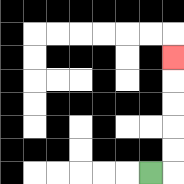{'start': '[6, 7]', 'end': '[7, 2]', 'path_directions': 'R,U,U,U,U,U', 'path_coordinates': '[[6, 7], [7, 7], [7, 6], [7, 5], [7, 4], [7, 3], [7, 2]]'}